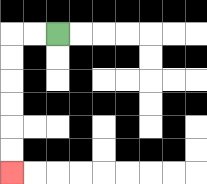{'start': '[2, 1]', 'end': '[0, 7]', 'path_directions': 'L,L,D,D,D,D,D,D', 'path_coordinates': '[[2, 1], [1, 1], [0, 1], [0, 2], [0, 3], [0, 4], [0, 5], [0, 6], [0, 7]]'}